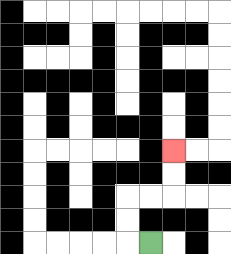{'start': '[6, 10]', 'end': '[7, 6]', 'path_directions': 'L,U,U,R,R,U,U', 'path_coordinates': '[[6, 10], [5, 10], [5, 9], [5, 8], [6, 8], [7, 8], [7, 7], [7, 6]]'}